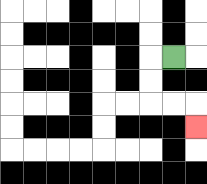{'start': '[7, 2]', 'end': '[8, 5]', 'path_directions': 'L,D,D,R,R,D', 'path_coordinates': '[[7, 2], [6, 2], [6, 3], [6, 4], [7, 4], [8, 4], [8, 5]]'}